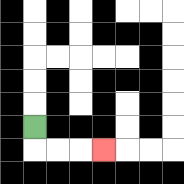{'start': '[1, 5]', 'end': '[4, 6]', 'path_directions': 'D,R,R,R', 'path_coordinates': '[[1, 5], [1, 6], [2, 6], [3, 6], [4, 6]]'}